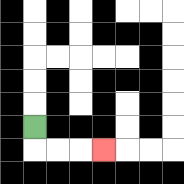{'start': '[1, 5]', 'end': '[4, 6]', 'path_directions': 'D,R,R,R', 'path_coordinates': '[[1, 5], [1, 6], [2, 6], [3, 6], [4, 6]]'}